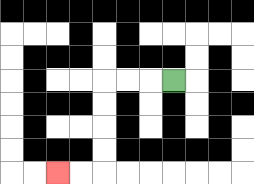{'start': '[7, 3]', 'end': '[2, 7]', 'path_directions': 'L,L,L,D,D,D,D,L,L', 'path_coordinates': '[[7, 3], [6, 3], [5, 3], [4, 3], [4, 4], [4, 5], [4, 6], [4, 7], [3, 7], [2, 7]]'}